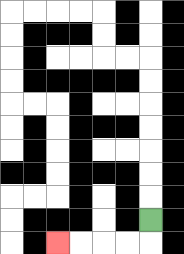{'start': '[6, 9]', 'end': '[2, 10]', 'path_directions': 'D,L,L,L,L', 'path_coordinates': '[[6, 9], [6, 10], [5, 10], [4, 10], [3, 10], [2, 10]]'}